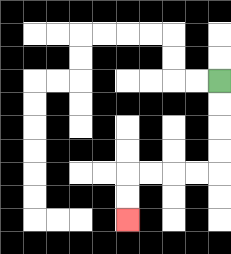{'start': '[9, 3]', 'end': '[5, 9]', 'path_directions': 'D,D,D,D,L,L,L,L,D,D', 'path_coordinates': '[[9, 3], [9, 4], [9, 5], [9, 6], [9, 7], [8, 7], [7, 7], [6, 7], [5, 7], [5, 8], [5, 9]]'}